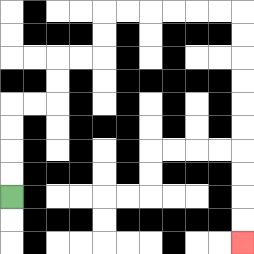{'start': '[0, 8]', 'end': '[10, 10]', 'path_directions': 'U,U,U,U,R,R,U,U,R,R,U,U,R,R,R,R,R,R,D,D,D,D,D,D,D,D,D,D', 'path_coordinates': '[[0, 8], [0, 7], [0, 6], [0, 5], [0, 4], [1, 4], [2, 4], [2, 3], [2, 2], [3, 2], [4, 2], [4, 1], [4, 0], [5, 0], [6, 0], [7, 0], [8, 0], [9, 0], [10, 0], [10, 1], [10, 2], [10, 3], [10, 4], [10, 5], [10, 6], [10, 7], [10, 8], [10, 9], [10, 10]]'}